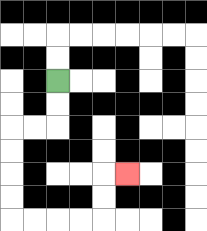{'start': '[2, 3]', 'end': '[5, 7]', 'path_directions': 'D,D,L,L,D,D,D,D,R,R,R,R,U,U,R', 'path_coordinates': '[[2, 3], [2, 4], [2, 5], [1, 5], [0, 5], [0, 6], [0, 7], [0, 8], [0, 9], [1, 9], [2, 9], [3, 9], [4, 9], [4, 8], [4, 7], [5, 7]]'}